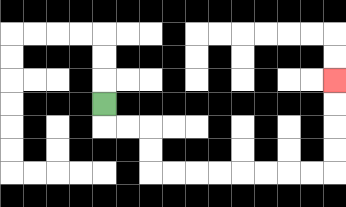{'start': '[4, 4]', 'end': '[14, 3]', 'path_directions': 'D,R,R,D,D,R,R,R,R,R,R,R,R,U,U,U,U', 'path_coordinates': '[[4, 4], [4, 5], [5, 5], [6, 5], [6, 6], [6, 7], [7, 7], [8, 7], [9, 7], [10, 7], [11, 7], [12, 7], [13, 7], [14, 7], [14, 6], [14, 5], [14, 4], [14, 3]]'}